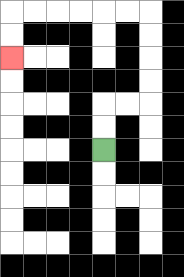{'start': '[4, 6]', 'end': '[0, 2]', 'path_directions': 'U,U,R,R,U,U,U,U,L,L,L,L,L,L,D,D', 'path_coordinates': '[[4, 6], [4, 5], [4, 4], [5, 4], [6, 4], [6, 3], [6, 2], [6, 1], [6, 0], [5, 0], [4, 0], [3, 0], [2, 0], [1, 0], [0, 0], [0, 1], [0, 2]]'}